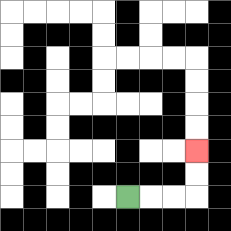{'start': '[5, 8]', 'end': '[8, 6]', 'path_directions': 'R,R,R,U,U', 'path_coordinates': '[[5, 8], [6, 8], [7, 8], [8, 8], [8, 7], [8, 6]]'}